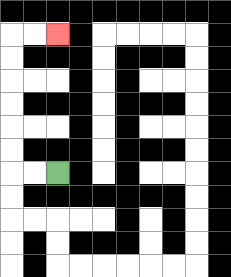{'start': '[2, 7]', 'end': '[2, 1]', 'path_directions': 'L,L,U,U,U,U,U,U,R,R', 'path_coordinates': '[[2, 7], [1, 7], [0, 7], [0, 6], [0, 5], [0, 4], [0, 3], [0, 2], [0, 1], [1, 1], [2, 1]]'}